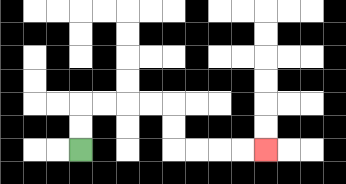{'start': '[3, 6]', 'end': '[11, 6]', 'path_directions': 'U,U,R,R,R,R,D,D,R,R,R,R', 'path_coordinates': '[[3, 6], [3, 5], [3, 4], [4, 4], [5, 4], [6, 4], [7, 4], [7, 5], [7, 6], [8, 6], [9, 6], [10, 6], [11, 6]]'}